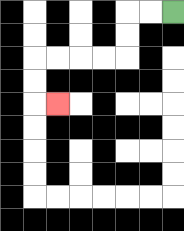{'start': '[7, 0]', 'end': '[2, 4]', 'path_directions': 'L,L,D,D,L,L,L,L,D,D,R', 'path_coordinates': '[[7, 0], [6, 0], [5, 0], [5, 1], [5, 2], [4, 2], [3, 2], [2, 2], [1, 2], [1, 3], [1, 4], [2, 4]]'}